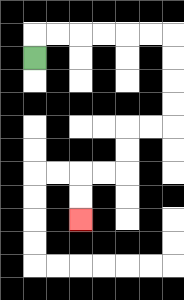{'start': '[1, 2]', 'end': '[3, 9]', 'path_directions': 'U,R,R,R,R,R,R,D,D,D,D,L,L,D,D,L,L,D,D', 'path_coordinates': '[[1, 2], [1, 1], [2, 1], [3, 1], [4, 1], [5, 1], [6, 1], [7, 1], [7, 2], [7, 3], [7, 4], [7, 5], [6, 5], [5, 5], [5, 6], [5, 7], [4, 7], [3, 7], [3, 8], [3, 9]]'}